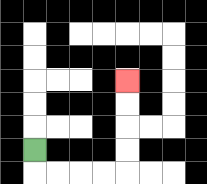{'start': '[1, 6]', 'end': '[5, 3]', 'path_directions': 'D,R,R,R,R,U,U,U,U', 'path_coordinates': '[[1, 6], [1, 7], [2, 7], [3, 7], [4, 7], [5, 7], [5, 6], [5, 5], [5, 4], [5, 3]]'}